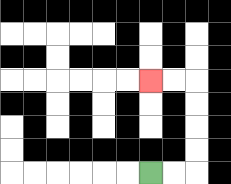{'start': '[6, 7]', 'end': '[6, 3]', 'path_directions': 'R,R,U,U,U,U,L,L', 'path_coordinates': '[[6, 7], [7, 7], [8, 7], [8, 6], [8, 5], [8, 4], [8, 3], [7, 3], [6, 3]]'}